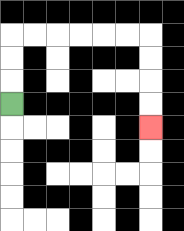{'start': '[0, 4]', 'end': '[6, 5]', 'path_directions': 'U,U,U,R,R,R,R,R,R,D,D,D,D', 'path_coordinates': '[[0, 4], [0, 3], [0, 2], [0, 1], [1, 1], [2, 1], [3, 1], [4, 1], [5, 1], [6, 1], [6, 2], [6, 3], [6, 4], [6, 5]]'}